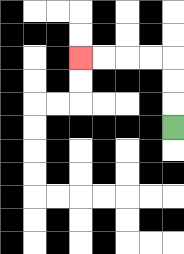{'start': '[7, 5]', 'end': '[3, 2]', 'path_directions': 'U,U,U,L,L,L,L', 'path_coordinates': '[[7, 5], [7, 4], [7, 3], [7, 2], [6, 2], [5, 2], [4, 2], [3, 2]]'}